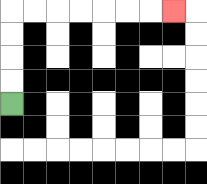{'start': '[0, 4]', 'end': '[7, 0]', 'path_directions': 'U,U,U,U,R,R,R,R,R,R,R', 'path_coordinates': '[[0, 4], [0, 3], [0, 2], [0, 1], [0, 0], [1, 0], [2, 0], [3, 0], [4, 0], [5, 0], [6, 0], [7, 0]]'}